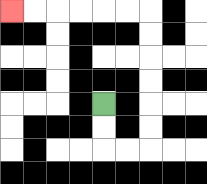{'start': '[4, 4]', 'end': '[0, 0]', 'path_directions': 'D,D,R,R,U,U,U,U,U,U,L,L,L,L,L,L', 'path_coordinates': '[[4, 4], [4, 5], [4, 6], [5, 6], [6, 6], [6, 5], [6, 4], [6, 3], [6, 2], [6, 1], [6, 0], [5, 0], [4, 0], [3, 0], [2, 0], [1, 0], [0, 0]]'}